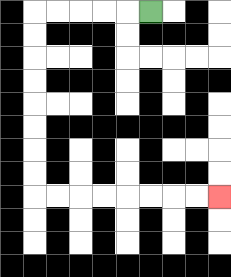{'start': '[6, 0]', 'end': '[9, 8]', 'path_directions': 'L,L,L,L,L,D,D,D,D,D,D,D,D,R,R,R,R,R,R,R,R', 'path_coordinates': '[[6, 0], [5, 0], [4, 0], [3, 0], [2, 0], [1, 0], [1, 1], [1, 2], [1, 3], [1, 4], [1, 5], [1, 6], [1, 7], [1, 8], [2, 8], [3, 8], [4, 8], [5, 8], [6, 8], [7, 8], [8, 8], [9, 8]]'}